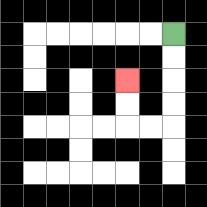{'start': '[7, 1]', 'end': '[5, 3]', 'path_directions': 'D,D,D,D,L,L,U,U', 'path_coordinates': '[[7, 1], [7, 2], [7, 3], [7, 4], [7, 5], [6, 5], [5, 5], [5, 4], [5, 3]]'}